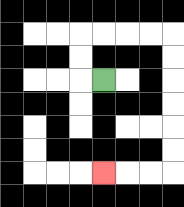{'start': '[4, 3]', 'end': '[4, 7]', 'path_directions': 'L,U,U,R,R,R,R,D,D,D,D,D,D,L,L,L', 'path_coordinates': '[[4, 3], [3, 3], [3, 2], [3, 1], [4, 1], [5, 1], [6, 1], [7, 1], [7, 2], [7, 3], [7, 4], [7, 5], [7, 6], [7, 7], [6, 7], [5, 7], [4, 7]]'}